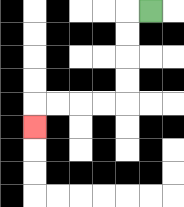{'start': '[6, 0]', 'end': '[1, 5]', 'path_directions': 'L,D,D,D,D,L,L,L,L,D', 'path_coordinates': '[[6, 0], [5, 0], [5, 1], [5, 2], [5, 3], [5, 4], [4, 4], [3, 4], [2, 4], [1, 4], [1, 5]]'}